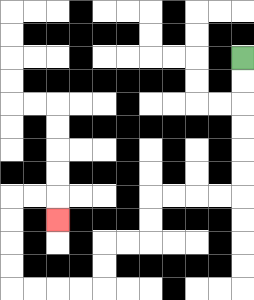{'start': '[10, 2]', 'end': '[2, 9]', 'path_directions': 'D,D,D,D,D,D,L,L,L,L,D,D,L,L,D,D,L,L,L,L,U,U,U,U,R,R,D', 'path_coordinates': '[[10, 2], [10, 3], [10, 4], [10, 5], [10, 6], [10, 7], [10, 8], [9, 8], [8, 8], [7, 8], [6, 8], [6, 9], [6, 10], [5, 10], [4, 10], [4, 11], [4, 12], [3, 12], [2, 12], [1, 12], [0, 12], [0, 11], [0, 10], [0, 9], [0, 8], [1, 8], [2, 8], [2, 9]]'}